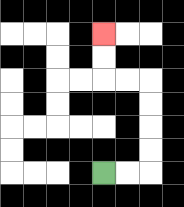{'start': '[4, 7]', 'end': '[4, 1]', 'path_directions': 'R,R,U,U,U,U,L,L,U,U', 'path_coordinates': '[[4, 7], [5, 7], [6, 7], [6, 6], [6, 5], [6, 4], [6, 3], [5, 3], [4, 3], [4, 2], [4, 1]]'}